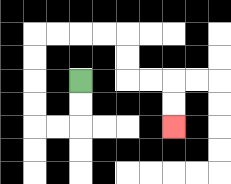{'start': '[3, 3]', 'end': '[7, 5]', 'path_directions': 'D,D,L,L,U,U,U,U,R,R,R,R,D,D,R,R,D,D', 'path_coordinates': '[[3, 3], [3, 4], [3, 5], [2, 5], [1, 5], [1, 4], [1, 3], [1, 2], [1, 1], [2, 1], [3, 1], [4, 1], [5, 1], [5, 2], [5, 3], [6, 3], [7, 3], [7, 4], [7, 5]]'}